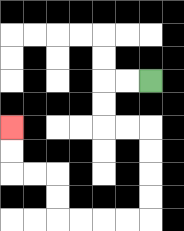{'start': '[6, 3]', 'end': '[0, 5]', 'path_directions': 'L,L,D,D,R,R,D,D,D,D,L,L,L,L,U,U,L,L,U,U', 'path_coordinates': '[[6, 3], [5, 3], [4, 3], [4, 4], [4, 5], [5, 5], [6, 5], [6, 6], [6, 7], [6, 8], [6, 9], [5, 9], [4, 9], [3, 9], [2, 9], [2, 8], [2, 7], [1, 7], [0, 7], [0, 6], [0, 5]]'}